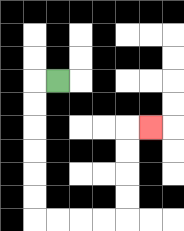{'start': '[2, 3]', 'end': '[6, 5]', 'path_directions': 'L,D,D,D,D,D,D,R,R,R,R,U,U,U,U,R', 'path_coordinates': '[[2, 3], [1, 3], [1, 4], [1, 5], [1, 6], [1, 7], [1, 8], [1, 9], [2, 9], [3, 9], [4, 9], [5, 9], [5, 8], [5, 7], [5, 6], [5, 5], [6, 5]]'}